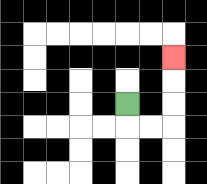{'start': '[5, 4]', 'end': '[7, 2]', 'path_directions': 'D,R,R,U,U,U', 'path_coordinates': '[[5, 4], [5, 5], [6, 5], [7, 5], [7, 4], [7, 3], [7, 2]]'}